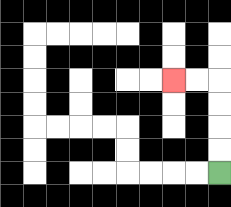{'start': '[9, 7]', 'end': '[7, 3]', 'path_directions': 'U,U,U,U,L,L', 'path_coordinates': '[[9, 7], [9, 6], [9, 5], [9, 4], [9, 3], [8, 3], [7, 3]]'}